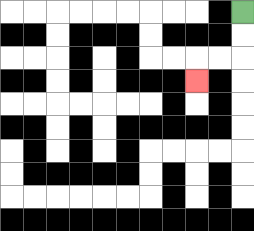{'start': '[10, 0]', 'end': '[8, 3]', 'path_directions': 'D,D,L,L,D', 'path_coordinates': '[[10, 0], [10, 1], [10, 2], [9, 2], [8, 2], [8, 3]]'}